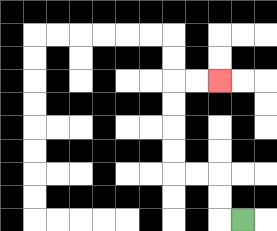{'start': '[10, 9]', 'end': '[9, 3]', 'path_directions': 'L,U,U,L,L,U,U,U,U,R,R', 'path_coordinates': '[[10, 9], [9, 9], [9, 8], [9, 7], [8, 7], [7, 7], [7, 6], [7, 5], [7, 4], [7, 3], [8, 3], [9, 3]]'}